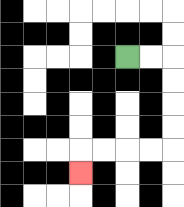{'start': '[5, 2]', 'end': '[3, 7]', 'path_directions': 'R,R,D,D,D,D,L,L,L,L,D', 'path_coordinates': '[[5, 2], [6, 2], [7, 2], [7, 3], [7, 4], [7, 5], [7, 6], [6, 6], [5, 6], [4, 6], [3, 6], [3, 7]]'}